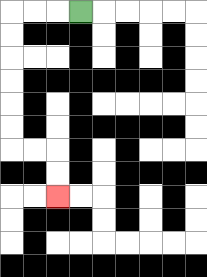{'start': '[3, 0]', 'end': '[2, 8]', 'path_directions': 'L,L,L,D,D,D,D,D,D,R,R,D,D', 'path_coordinates': '[[3, 0], [2, 0], [1, 0], [0, 0], [0, 1], [0, 2], [0, 3], [0, 4], [0, 5], [0, 6], [1, 6], [2, 6], [2, 7], [2, 8]]'}